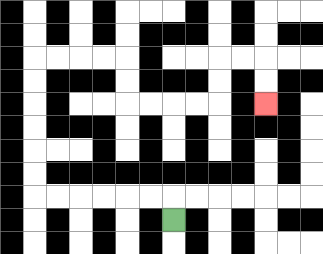{'start': '[7, 9]', 'end': '[11, 4]', 'path_directions': 'U,L,L,L,L,L,L,U,U,U,U,U,U,R,R,R,R,D,D,R,R,R,R,U,U,R,R,D,D', 'path_coordinates': '[[7, 9], [7, 8], [6, 8], [5, 8], [4, 8], [3, 8], [2, 8], [1, 8], [1, 7], [1, 6], [1, 5], [1, 4], [1, 3], [1, 2], [2, 2], [3, 2], [4, 2], [5, 2], [5, 3], [5, 4], [6, 4], [7, 4], [8, 4], [9, 4], [9, 3], [9, 2], [10, 2], [11, 2], [11, 3], [11, 4]]'}